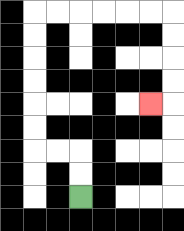{'start': '[3, 8]', 'end': '[6, 4]', 'path_directions': 'U,U,L,L,U,U,U,U,U,U,R,R,R,R,R,R,D,D,D,D,L', 'path_coordinates': '[[3, 8], [3, 7], [3, 6], [2, 6], [1, 6], [1, 5], [1, 4], [1, 3], [1, 2], [1, 1], [1, 0], [2, 0], [3, 0], [4, 0], [5, 0], [6, 0], [7, 0], [7, 1], [7, 2], [7, 3], [7, 4], [6, 4]]'}